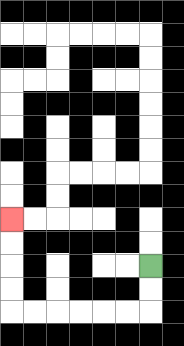{'start': '[6, 11]', 'end': '[0, 9]', 'path_directions': 'D,D,L,L,L,L,L,L,U,U,U,U', 'path_coordinates': '[[6, 11], [6, 12], [6, 13], [5, 13], [4, 13], [3, 13], [2, 13], [1, 13], [0, 13], [0, 12], [0, 11], [0, 10], [0, 9]]'}